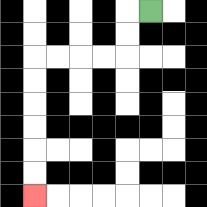{'start': '[6, 0]', 'end': '[1, 8]', 'path_directions': 'L,D,D,L,L,L,L,D,D,D,D,D,D', 'path_coordinates': '[[6, 0], [5, 0], [5, 1], [5, 2], [4, 2], [3, 2], [2, 2], [1, 2], [1, 3], [1, 4], [1, 5], [1, 6], [1, 7], [1, 8]]'}